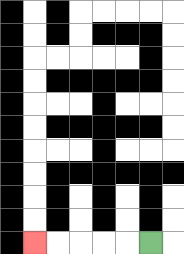{'start': '[6, 10]', 'end': '[1, 10]', 'path_directions': 'L,L,L,L,L', 'path_coordinates': '[[6, 10], [5, 10], [4, 10], [3, 10], [2, 10], [1, 10]]'}